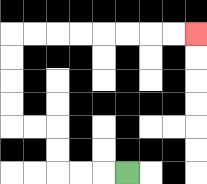{'start': '[5, 7]', 'end': '[8, 1]', 'path_directions': 'L,L,L,U,U,L,L,U,U,U,U,R,R,R,R,R,R,R,R', 'path_coordinates': '[[5, 7], [4, 7], [3, 7], [2, 7], [2, 6], [2, 5], [1, 5], [0, 5], [0, 4], [0, 3], [0, 2], [0, 1], [1, 1], [2, 1], [3, 1], [4, 1], [5, 1], [6, 1], [7, 1], [8, 1]]'}